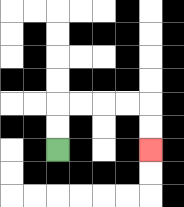{'start': '[2, 6]', 'end': '[6, 6]', 'path_directions': 'U,U,R,R,R,R,D,D', 'path_coordinates': '[[2, 6], [2, 5], [2, 4], [3, 4], [4, 4], [5, 4], [6, 4], [6, 5], [6, 6]]'}